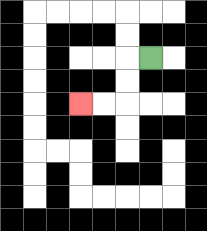{'start': '[6, 2]', 'end': '[3, 4]', 'path_directions': 'L,D,D,L,L', 'path_coordinates': '[[6, 2], [5, 2], [5, 3], [5, 4], [4, 4], [3, 4]]'}